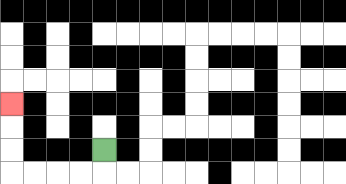{'start': '[4, 6]', 'end': '[0, 4]', 'path_directions': 'D,L,L,L,L,U,U,U', 'path_coordinates': '[[4, 6], [4, 7], [3, 7], [2, 7], [1, 7], [0, 7], [0, 6], [0, 5], [0, 4]]'}